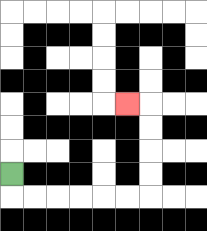{'start': '[0, 7]', 'end': '[5, 4]', 'path_directions': 'D,R,R,R,R,R,R,U,U,U,U,L', 'path_coordinates': '[[0, 7], [0, 8], [1, 8], [2, 8], [3, 8], [4, 8], [5, 8], [6, 8], [6, 7], [6, 6], [6, 5], [6, 4], [5, 4]]'}